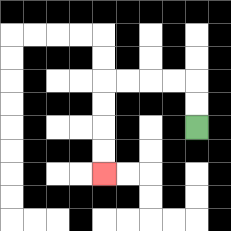{'start': '[8, 5]', 'end': '[4, 7]', 'path_directions': 'U,U,L,L,L,L,D,D,D,D', 'path_coordinates': '[[8, 5], [8, 4], [8, 3], [7, 3], [6, 3], [5, 3], [4, 3], [4, 4], [4, 5], [4, 6], [4, 7]]'}